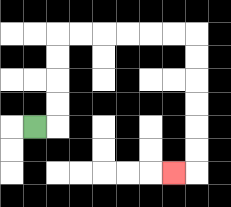{'start': '[1, 5]', 'end': '[7, 7]', 'path_directions': 'R,U,U,U,U,R,R,R,R,R,R,D,D,D,D,D,D,L', 'path_coordinates': '[[1, 5], [2, 5], [2, 4], [2, 3], [2, 2], [2, 1], [3, 1], [4, 1], [5, 1], [6, 1], [7, 1], [8, 1], [8, 2], [8, 3], [8, 4], [8, 5], [8, 6], [8, 7], [7, 7]]'}